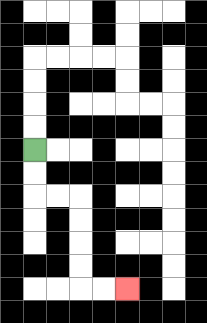{'start': '[1, 6]', 'end': '[5, 12]', 'path_directions': 'D,D,R,R,D,D,D,D,R,R', 'path_coordinates': '[[1, 6], [1, 7], [1, 8], [2, 8], [3, 8], [3, 9], [3, 10], [3, 11], [3, 12], [4, 12], [5, 12]]'}